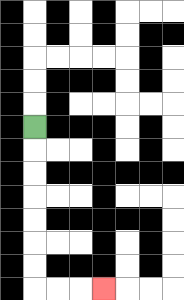{'start': '[1, 5]', 'end': '[4, 12]', 'path_directions': 'D,D,D,D,D,D,D,R,R,R', 'path_coordinates': '[[1, 5], [1, 6], [1, 7], [1, 8], [1, 9], [1, 10], [1, 11], [1, 12], [2, 12], [3, 12], [4, 12]]'}